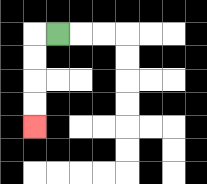{'start': '[2, 1]', 'end': '[1, 5]', 'path_directions': 'L,D,D,D,D', 'path_coordinates': '[[2, 1], [1, 1], [1, 2], [1, 3], [1, 4], [1, 5]]'}